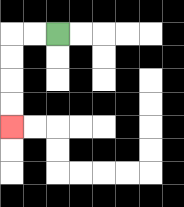{'start': '[2, 1]', 'end': '[0, 5]', 'path_directions': 'L,L,D,D,D,D', 'path_coordinates': '[[2, 1], [1, 1], [0, 1], [0, 2], [0, 3], [0, 4], [0, 5]]'}